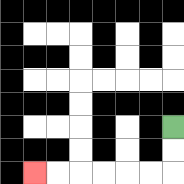{'start': '[7, 5]', 'end': '[1, 7]', 'path_directions': 'D,D,L,L,L,L,L,L', 'path_coordinates': '[[7, 5], [7, 6], [7, 7], [6, 7], [5, 7], [4, 7], [3, 7], [2, 7], [1, 7]]'}